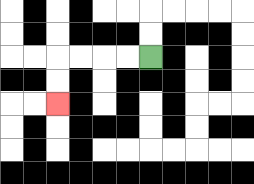{'start': '[6, 2]', 'end': '[2, 4]', 'path_directions': 'L,L,L,L,D,D', 'path_coordinates': '[[6, 2], [5, 2], [4, 2], [3, 2], [2, 2], [2, 3], [2, 4]]'}